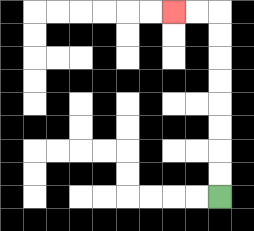{'start': '[9, 8]', 'end': '[7, 0]', 'path_directions': 'U,U,U,U,U,U,U,U,L,L', 'path_coordinates': '[[9, 8], [9, 7], [9, 6], [9, 5], [9, 4], [9, 3], [9, 2], [9, 1], [9, 0], [8, 0], [7, 0]]'}